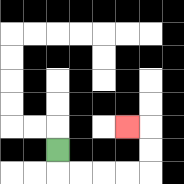{'start': '[2, 6]', 'end': '[5, 5]', 'path_directions': 'D,R,R,R,R,U,U,L', 'path_coordinates': '[[2, 6], [2, 7], [3, 7], [4, 7], [5, 7], [6, 7], [6, 6], [6, 5], [5, 5]]'}